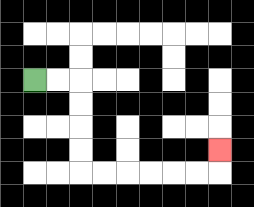{'start': '[1, 3]', 'end': '[9, 6]', 'path_directions': 'R,R,D,D,D,D,R,R,R,R,R,R,U', 'path_coordinates': '[[1, 3], [2, 3], [3, 3], [3, 4], [3, 5], [3, 6], [3, 7], [4, 7], [5, 7], [6, 7], [7, 7], [8, 7], [9, 7], [9, 6]]'}